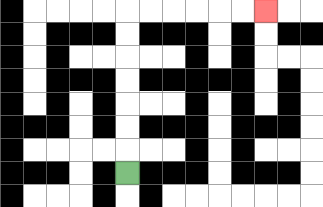{'start': '[5, 7]', 'end': '[11, 0]', 'path_directions': 'U,U,U,U,U,U,U,R,R,R,R,R,R', 'path_coordinates': '[[5, 7], [5, 6], [5, 5], [5, 4], [5, 3], [5, 2], [5, 1], [5, 0], [6, 0], [7, 0], [8, 0], [9, 0], [10, 0], [11, 0]]'}